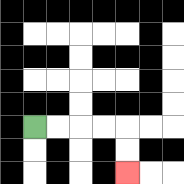{'start': '[1, 5]', 'end': '[5, 7]', 'path_directions': 'R,R,R,R,D,D', 'path_coordinates': '[[1, 5], [2, 5], [3, 5], [4, 5], [5, 5], [5, 6], [5, 7]]'}